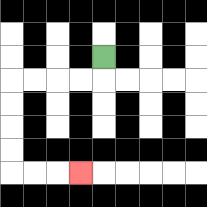{'start': '[4, 2]', 'end': '[3, 7]', 'path_directions': 'D,L,L,L,L,D,D,D,D,R,R,R', 'path_coordinates': '[[4, 2], [4, 3], [3, 3], [2, 3], [1, 3], [0, 3], [0, 4], [0, 5], [0, 6], [0, 7], [1, 7], [2, 7], [3, 7]]'}